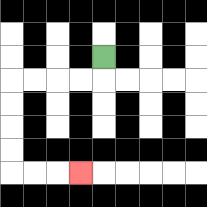{'start': '[4, 2]', 'end': '[3, 7]', 'path_directions': 'D,L,L,L,L,D,D,D,D,R,R,R', 'path_coordinates': '[[4, 2], [4, 3], [3, 3], [2, 3], [1, 3], [0, 3], [0, 4], [0, 5], [0, 6], [0, 7], [1, 7], [2, 7], [3, 7]]'}